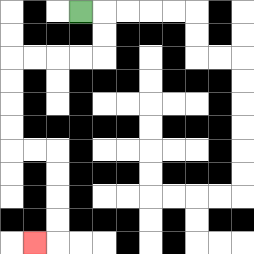{'start': '[3, 0]', 'end': '[1, 10]', 'path_directions': 'R,D,D,L,L,L,L,D,D,D,D,R,R,D,D,D,D,L', 'path_coordinates': '[[3, 0], [4, 0], [4, 1], [4, 2], [3, 2], [2, 2], [1, 2], [0, 2], [0, 3], [0, 4], [0, 5], [0, 6], [1, 6], [2, 6], [2, 7], [2, 8], [2, 9], [2, 10], [1, 10]]'}